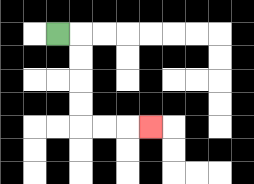{'start': '[2, 1]', 'end': '[6, 5]', 'path_directions': 'R,D,D,D,D,R,R,R', 'path_coordinates': '[[2, 1], [3, 1], [3, 2], [3, 3], [3, 4], [3, 5], [4, 5], [5, 5], [6, 5]]'}